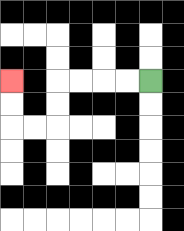{'start': '[6, 3]', 'end': '[0, 3]', 'path_directions': 'L,L,L,L,D,D,L,L,U,U', 'path_coordinates': '[[6, 3], [5, 3], [4, 3], [3, 3], [2, 3], [2, 4], [2, 5], [1, 5], [0, 5], [0, 4], [0, 3]]'}